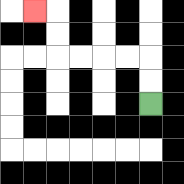{'start': '[6, 4]', 'end': '[1, 0]', 'path_directions': 'U,U,L,L,L,L,U,U,L', 'path_coordinates': '[[6, 4], [6, 3], [6, 2], [5, 2], [4, 2], [3, 2], [2, 2], [2, 1], [2, 0], [1, 0]]'}